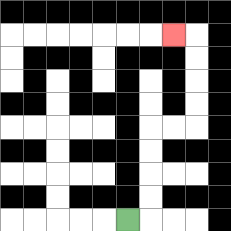{'start': '[5, 9]', 'end': '[7, 1]', 'path_directions': 'R,U,U,U,U,R,R,U,U,U,U,L', 'path_coordinates': '[[5, 9], [6, 9], [6, 8], [6, 7], [6, 6], [6, 5], [7, 5], [8, 5], [8, 4], [8, 3], [8, 2], [8, 1], [7, 1]]'}